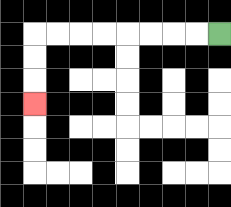{'start': '[9, 1]', 'end': '[1, 4]', 'path_directions': 'L,L,L,L,L,L,L,L,D,D,D', 'path_coordinates': '[[9, 1], [8, 1], [7, 1], [6, 1], [5, 1], [4, 1], [3, 1], [2, 1], [1, 1], [1, 2], [1, 3], [1, 4]]'}